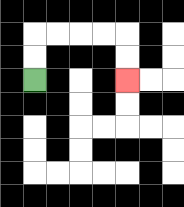{'start': '[1, 3]', 'end': '[5, 3]', 'path_directions': 'U,U,R,R,R,R,D,D', 'path_coordinates': '[[1, 3], [1, 2], [1, 1], [2, 1], [3, 1], [4, 1], [5, 1], [5, 2], [5, 3]]'}